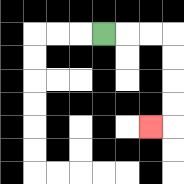{'start': '[4, 1]', 'end': '[6, 5]', 'path_directions': 'R,R,R,D,D,D,D,L', 'path_coordinates': '[[4, 1], [5, 1], [6, 1], [7, 1], [7, 2], [7, 3], [7, 4], [7, 5], [6, 5]]'}